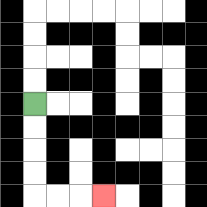{'start': '[1, 4]', 'end': '[4, 8]', 'path_directions': 'D,D,D,D,R,R,R', 'path_coordinates': '[[1, 4], [1, 5], [1, 6], [1, 7], [1, 8], [2, 8], [3, 8], [4, 8]]'}